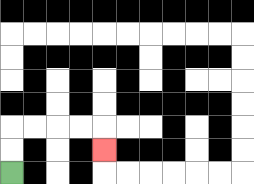{'start': '[0, 7]', 'end': '[4, 6]', 'path_directions': 'U,U,R,R,R,R,D', 'path_coordinates': '[[0, 7], [0, 6], [0, 5], [1, 5], [2, 5], [3, 5], [4, 5], [4, 6]]'}